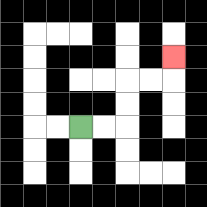{'start': '[3, 5]', 'end': '[7, 2]', 'path_directions': 'R,R,U,U,R,R,U', 'path_coordinates': '[[3, 5], [4, 5], [5, 5], [5, 4], [5, 3], [6, 3], [7, 3], [7, 2]]'}